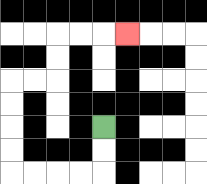{'start': '[4, 5]', 'end': '[5, 1]', 'path_directions': 'D,D,L,L,L,L,U,U,U,U,R,R,U,U,R,R,R', 'path_coordinates': '[[4, 5], [4, 6], [4, 7], [3, 7], [2, 7], [1, 7], [0, 7], [0, 6], [0, 5], [0, 4], [0, 3], [1, 3], [2, 3], [2, 2], [2, 1], [3, 1], [4, 1], [5, 1]]'}